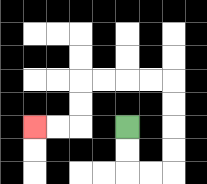{'start': '[5, 5]', 'end': '[1, 5]', 'path_directions': 'D,D,R,R,U,U,U,U,L,L,L,L,D,D,L,L', 'path_coordinates': '[[5, 5], [5, 6], [5, 7], [6, 7], [7, 7], [7, 6], [7, 5], [7, 4], [7, 3], [6, 3], [5, 3], [4, 3], [3, 3], [3, 4], [3, 5], [2, 5], [1, 5]]'}